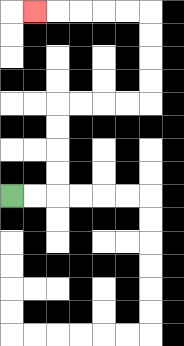{'start': '[0, 8]', 'end': '[1, 0]', 'path_directions': 'R,R,U,U,U,U,R,R,R,R,U,U,U,U,L,L,L,L,L', 'path_coordinates': '[[0, 8], [1, 8], [2, 8], [2, 7], [2, 6], [2, 5], [2, 4], [3, 4], [4, 4], [5, 4], [6, 4], [6, 3], [6, 2], [6, 1], [6, 0], [5, 0], [4, 0], [3, 0], [2, 0], [1, 0]]'}